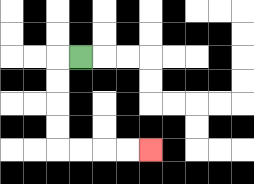{'start': '[3, 2]', 'end': '[6, 6]', 'path_directions': 'L,D,D,D,D,R,R,R,R', 'path_coordinates': '[[3, 2], [2, 2], [2, 3], [2, 4], [2, 5], [2, 6], [3, 6], [4, 6], [5, 6], [6, 6]]'}